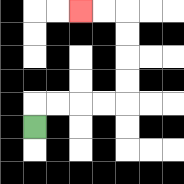{'start': '[1, 5]', 'end': '[3, 0]', 'path_directions': 'U,R,R,R,R,U,U,U,U,L,L', 'path_coordinates': '[[1, 5], [1, 4], [2, 4], [3, 4], [4, 4], [5, 4], [5, 3], [5, 2], [5, 1], [5, 0], [4, 0], [3, 0]]'}